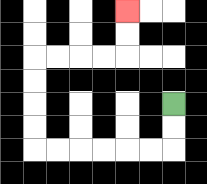{'start': '[7, 4]', 'end': '[5, 0]', 'path_directions': 'D,D,L,L,L,L,L,L,U,U,U,U,R,R,R,R,U,U', 'path_coordinates': '[[7, 4], [7, 5], [7, 6], [6, 6], [5, 6], [4, 6], [3, 6], [2, 6], [1, 6], [1, 5], [1, 4], [1, 3], [1, 2], [2, 2], [3, 2], [4, 2], [5, 2], [5, 1], [5, 0]]'}